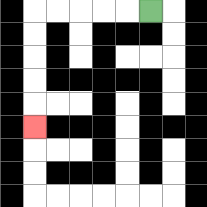{'start': '[6, 0]', 'end': '[1, 5]', 'path_directions': 'L,L,L,L,L,D,D,D,D,D', 'path_coordinates': '[[6, 0], [5, 0], [4, 0], [3, 0], [2, 0], [1, 0], [1, 1], [1, 2], [1, 3], [1, 4], [1, 5]]'}